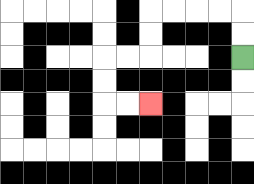{'start': '[10, 2]', 'end': '[6, 4]', 'path_directions': 'U,U,L,L,L,L,D,D,L,L,D,D,R,R', 'path_coordinates': '[[10, 2], [10, 1], [10, 0], [9, 0], [8, 0], [7, 0], [6, 0], [6, 1], [6, 2], [5, 2], [4, 2], [4, 3], [4, 4], [5, 4], [6, 4]]'}